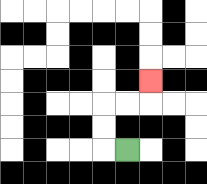{'start': '[5, 6]', 'end': '[6, 3]', 'path_directions': 'L,U,U,R,R,U', 'path_coordinates': '[[5, 6], [4, 6], [4, 5], [4, 4], [5, 4], [6, 4], [6, 3]]'}